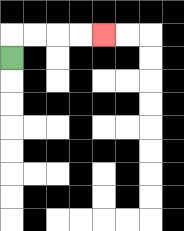{'start': '[0, 2]', 'end': '[4, 1]', 'path_directions': 'U,R,R,R,R', 'path_coordinates': '[[0, 2], [0, 1], [1, 1], [2, 1], [3, 1], [4, 1]]'}